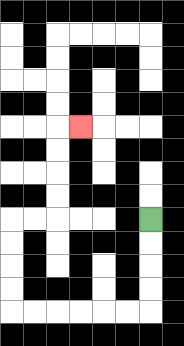{'start': '[6, 9]', 'end': '[3, 5]', 'path_directions': 'D,D,D,D,L,L,L,L,L,L,U,U,U,U,R,R,U,U,U,U,R', 'path_coordinates': '[[6, 9], [6, 10], [6, 11], [6, 12], [6, 13], [5, 13], [4, 13], [3, 13], [2, 13], [1, 13], [0, 13], [0, 12], [0, 11], [0, 10], [0, 9], [1, 9], [2, 9], [2, 8], [2, 7], [2, 6], [2, 5], [3, 5]]'}